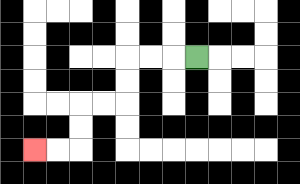{'start': '[8, 2]', 'end': '[1, 6]', 'path_directions': 'L,L,L,D,D,L,L,D,D,L,L', 'path_coordinates': '[[8, 2], [7, 2], [6, 2], [5, 2], [5, 3], [5, 4], [4, 4], [3, 4], [3, 5], [3, 6], [2, 6], [1, 6]]'}